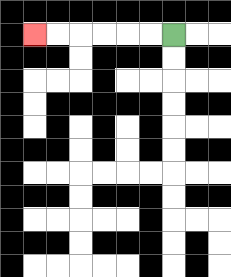{'start': '[7, 1]', 'end': '[1, 1]', 'path_directions': 'L,L,L,L,L,L', 'path_coordinates': '[[7, 1], [6, 1], [5, 1], [4, 1], [3, 1], [2, 1], [1, 1]]'}